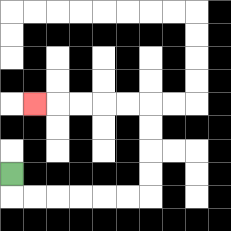{'start': '[0, 7]', 'end': '[1, 4]', 'path_directions': 'D,R,R,R,R,R,R,U,U,U,U,L,L,L,L,L', 'path_coordinates': '[[0, 7], [0, 8], [1, 8], [2, 8], [3, 8], [4, 8], [5, 8], [6, 8], [6, 7], [6, 6], [6, 5], [6, 4], [5, 4], [4, 4], [3, 4], [2, 4], [1, 4]]'}